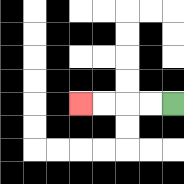{'start': '[7, 4]', 'end': '[3, 4]', 'path_directions': 'L,L,L,L', 'path_coordinates': '[[7, 4], [6, 4], [5, 4], [4, 4], [3, 4]]'}